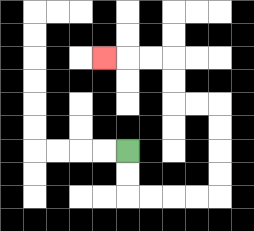{'start': '[5, 6]', 'end': '[4, 2]', 'path_directions': 'D,D,R,R,R,R,U,U,U,U,L,L,U,U,L,L,L', 'path_coordinates': '[[5, 6], [5, 7], [5, 8], [6, 8], [7, 8], [8, 8], [9, 8], [9, 7], [9, 6], [9, 5], [9, 4], [8, 4], [7, 4], [7, 3], [7, 2], [6, 2], [5, 2], [4, 2]]'}